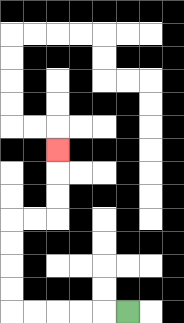{'start': '[5, 13]', 'end': '[2, 6]', 'path_directions': 'L,L,L,L,L,U,U,U,U,R,R,U,U,U', 'path_coordinates': '[[5, 13], [4, 13], [3, 13], [2, 13], [1, 13], [0, 13], [0, 12], [0, 11], [0, 10], [0, 9], [1, 9], [2, 9], [2, 8], [2, 7], [2, 6]]'}